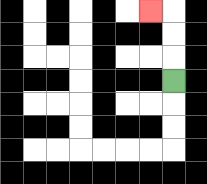{'start': '[7, 3]', 'end': '[6, 0]', 'path_directions': 'U,U,U,L', 'path_coordinates': '[[7, 3], [7, 2], [7, 1], [7, 0], [6, 0]]'}